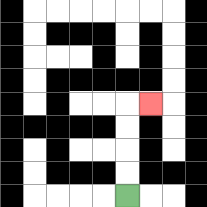{'start': '[5, 8]', 'end': '[6, 4]', 'path_directions': 'U,U,U,U,R', 'path_coordinates': '[[5, 8], [5, 7], [5, 6], [5, 5], [5, 4], [6, 4]]'}